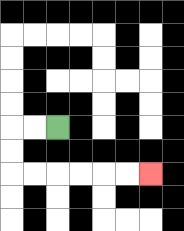{'start': '[2, 5]', 'end': '[6, 7]', 'path_directions': 'L,L,D,D,R,R,R,R,R,R', 'path_coordinates': '[[2, 5], [1, 5], [0, 5], [0, 6], [0, 7], [1, 7], [2, 7], [3, 7], [4, 7], [5, 7], [6, 7]]'}